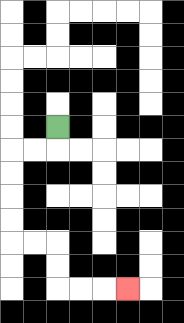{'start': '[2, 5]', 'end': '[5, 12]', 'path_directions': 'D,L,L,D,D,D,D,R,R,D,D,R,R,R', 'path_coordinates': '[[2, 5], [2, 6], [1, 6], [0, 6], [0, 7], [0, 8], [0, 9], [0, 10], [1, 10], [2, 10], [2, 11], [2, 12], [3, 12], [4, 12], [5, 12]]'}